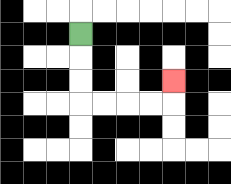{'start': '[3, 1]', 'end': '[7, 3]', 'path_directions': 'D,D,D,R,R,R,R,U', 'path_coordinates': '[[3, 1], [3, 2], [3, 3], [3, 4], [4, 4], [5, 4], [6, 4], [7, 4], [7, 3]]'}